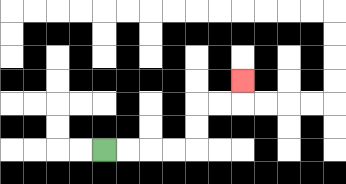{'start': '[4, 6]', 'end': '[10, 3]', 'path_directions': 'R,R,R,R,U,U,R,R,U', 'path_coordinates': '[[4, 6], [5, 6], [6, 6], [7, 6], [8, 6], [8, 5], [8, 4], [9, 4], [10, 4], [10, 3]]'}